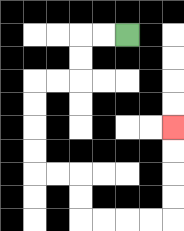{'start': '[5, 1]', 'end': '[7, 5]', 'path_directions': 'L,L,D,D,L,L,D,D,D,D,R,R,D,D,R,R,R,R,U,U,U,U', 'path_coordinates': '[[5, 1], [4, 1], [3, 1], [3, 2], [3, 3], [2, 3], [1, 3], [1, 4], [1, 5], [1, 6], [1, 7], [2, 7], [3, 7], [3, 8], [3, 9], [4, 9], [5, 9], [6, 9], [7, 9], [7, 8], [7, 7], [7, 6], [7, 5]]'}